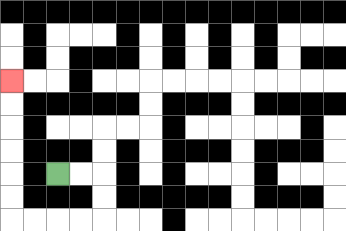{'start': '[2, 7]', 'end': '[0, 3]', 'path_directions': 'R,R,D,D,L,L,L,L,U,U,U,U,U,U', 'path_coordinates': '[[2, 7], [3, 7], [4, 7], [4, 8], [4, 9], [3, 9], [2, 9], [1, 9], [0, 9], [0, 8], [0, 7], [0, 6], [0, 5], [0, 4], [0, 3]]'}